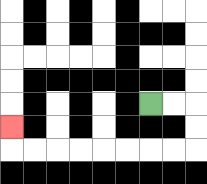{'start': '[6, 4]', 'end': '[0, 5]', 'path_directions': 'R,R,D,D,L,L,L,L,L,L,L,L,U', 'path_coordinates': '[[6, 4], [7, 4], [8, 4], [8, 5], [8, 6], [7, 6], [6, 6], [5, 6], [4, 6], [3, 6], [2, 6], [1, 6], [0, 6], [0, 5]]'}